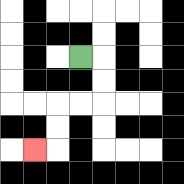{'start': '[3, 2]', 'end': '[1, 6]', 'path_directions': 'R,D,D,L,L,D,D,L', 'path_coordinates': '[[3, 2], [4, 2], [4, 3], [4, 4], [3, 4], [2, 4], [2, 5], [2, 6], [1, 6]]'}